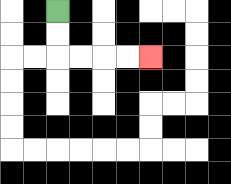{'start': '[2, 0]', 'end': '[6, 2]', 'path_directions': 'D,D,R,R,R,R', 'path_coordinates': '[[2, 0], [2, 1], [2, 2], [3, 2], [4, 2], [5, 2], [6, 2]]'}